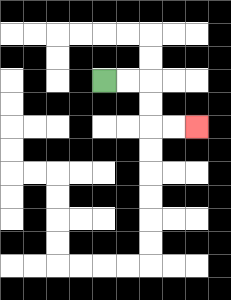{'start': '[4, 3]', 'end': '[8, 5]', 'path_directions': 'R,R,D,D,R,R', 'path_coordinates': '[[4, 3], [5, 3], [6, 3], [6, 4], [6, 5], [7, 5], [8, 5]]'}